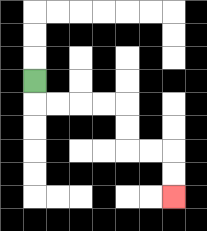{'start': '[1, 3]', 'end': '[7, 8]', 'path_directions': 'D,R,R,R,R,D,D,R,R,D,D', 'path_coordinates': '[[1, 3], [1, 4], [2, 4], [3, 4], [4, 4], [5, 4], [5, 5], [5, 6], [6, 6], [7, 6], [7, 7], [7, 8]]'}